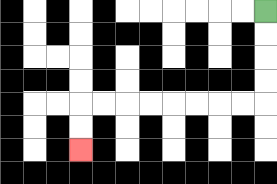{'start': '[11, 0]', 'end': '[3, 6]', 'path_directions': 'D,D,D,D,L,L,L,L,L,L,L,L,D,D', 'path_coordinates': '[[11, 0], [11, 1], [11, 2], [11, 3], [11, 4], [10, 4], [9, 4], [8, 4], [7, 4], [6, 4], [5, 4], [4, 4], [3, 4], [3, 5], [3, 6]]'}